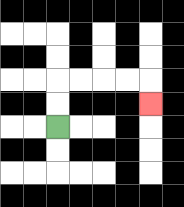{'start': '[2, 5]', 'end': '[6, 4]', 'path_directions': 'U,U,R,R,R,R,D', 'path_coordinates': '[[2, 5], [2, 4], [2, 3], [3, 3], [4, 3], [5, 3], [6, 3], [6, 4]]'}